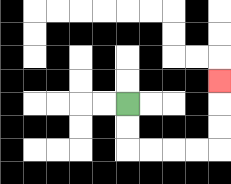{'start': '[5, 4]', 'end': '[9, 3]', 'path_directions': 'D,D,R,R,R,R,U,U,U', 'path_coordinates': '[[5, 4], [5, 5], [5, 6], [6, 6], [7, 6], [8, 6], [9, 6], [9, 5], [9, 4], [9, 3]]'}